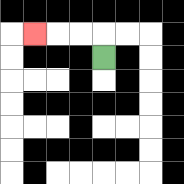{'start': '[4, 2]', 'end': '[1, 1]', 'path_directions': 'U,L,L,L', 'path_coordinates': '[[4, 2], [4, 1], [3, 1], [2, 1], [1, 1]]'}